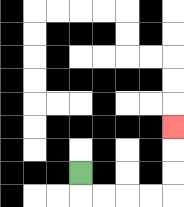{'start': '[3, 7]', 'end': '[7, 5]', 'path_directions': 'D,R,R,R,R,U,U,U', 'path_coordinates': '[[3, 7], [3, 8], [4, 8], [5, 8], [6, 8], [7, 8], [7, 7], [7, 6], [7, 5]]'}